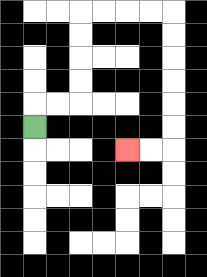{'start': '[1, 5]', 'end': '[5, 6]', 'path_directions': 'U,R,R,U,U,U,U,R,R,R,R,D,D,D,D,D,D,L,L', 'path_coordinates': '[[1, 5], [1, 4], [2, 4], [3, 4], [3, 3], [3, 2], [3, 1], [3, 0], [4, 0], [5, 0], [6, 0], [7, 0], [7, 1], [7, 2], [7, 3], [7, 4], [7, 5], [7, 6], [6, 6], [5, 6]]'}